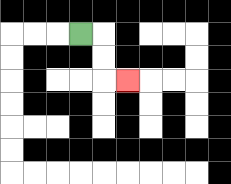{'start': '[3, 1]', 'end': '[5, 3]', 'path_directions': 'R,D,D,R', 'path_coordinates': '[[3, 1], [4, 1], [4, 2], [4, 3], [5, 3]]'}